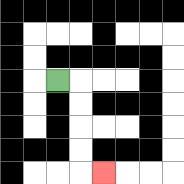{'start': '[2, 3]', 'end': '[4, 7]', 'path_directions': 'R,D,D,D,D,R', 'path_coordinates': '[[2, 3], [3, 3], [3, 4], [3, 5], [3, 6], [3, 7], [4, 7]]'}